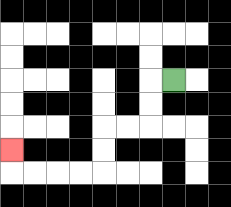{'start': '[7, 3]', 'end': '[0, 6]', 'path_directions': 'L,D,D,L,L,D,D,L,L,L,L,U', 'path_coordinates': '[[7, 3], [6, 3], [6, 4], [6, 5], [5, 5], [4, 5], [4, 6], [4, 7], [3, 7], [2, 7], [1, 7], [0, 7], [0, 6]]'}